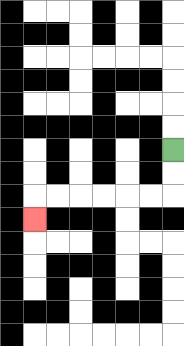{'start': '[7, 6]', 'end': '[1, 9]', 'path_directions': 'D,D,L,L,L,L,L,L,D', 'path_coordinates': '[[7, 6], [7, 7], [7, 8], [6, 8], [5, 8], [4, 8], [3, 8], [2, 8], [1, 8], [1, 9]]'}